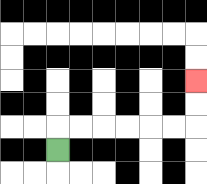{'start': '[2, 6]', 'end': '[8, 3]', 'path_directions': 'U,R,R,R,R,R,R,U,U', 'path_coordinates': '[[2, 6], [2, 5], [3, 5], [4, 5], [5, 5], [6, 5], [7, 5], [8, 5], [8, 4], [8, 3]]'}